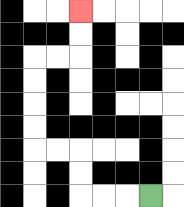{'start': '[6, 8]', 'end': '[3, 0]', 'path_directions': 'L,L,L,U,U,L,L,U,U,U,U,R,R,U,U', 'path_coordinates': '[[6, 8], [5, 8], [4, 8], [3, 8], [3, 7], [3, 6], [2, 6], [1, 6], [1, 5], [1, 4], [1, 3], [1, 2], [2, 2], [3, 2], [3, 1], [3, 0]]'}